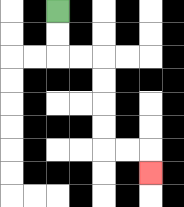{'start': '[2, 0]', 'end': '[6, 7]', 'path_directions': 'D,D,R,R,D,D,D,D,R,R,D', 'path_coordinates': '[[2, 0], [2, 1], [2, 2], [3, 2], [4, 2], [4, 3], [4, 4], [4, 5], [4, 6], [5, 6], [6, 6], [6, 7]]'}